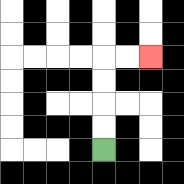{'start': '[4, 6]', 'end': '[6, 2]', 'path_directions': 'U,U,U,U,R,R', 'path_coordinates': '[[4, 6], [4, 5], [4, 4], [4, 3], [4, 2], [5, 2], [6, 2]]'}